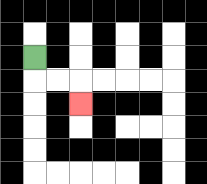{'start': '[1, 2]', 'end': '[3, 4]', 'path_directions': 'D,R,R,D', 'path_coordinates': '[[1, 2], [1, 3], [2, 3], [3, 3], [3, 4]]'}